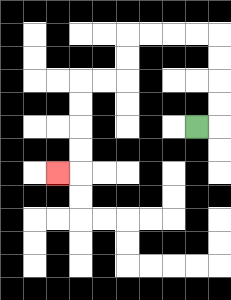{'start': '[8, 5]', 'end': '[2, 7]', 'path_directions': 'R,U,U,U,U,L,L,L,L,D,D,L,L,D,D,D,D,L', 'path_coordinates': '[[8, 5], [9, 5], [9, 4], [9, 3], [9, 2], [9, 1], [8, 1], [7, 1], [6, 1], [5, 1], [5, 2], [5, 3], [4, 3], [3, 3], [3, 4], [3, 5], [3, 6], [3, 7], [2, 7]]'}